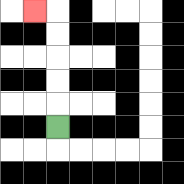{'start': '[2, 5]', 'end': '[1, 0]', 'path_directions': 'U,U,U,U,U,L', 'path_coordinates': '[[2, 5], [2, 4], [2, 3], [2, 2], [2, 1], [2, 0], [1, 0]]'}